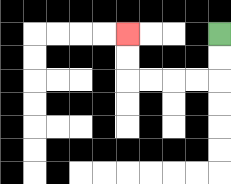{'start': '[9, 1]', 'end': '[5, 1]', 'path_directions': 'D,D,L,L,L,L,U,U', 'path_coordinates': '[[9, 1], [9, 2], [9, 3], [8, 3], [7, 3], [6, 3], [5, 3], [5, 2], [5, 1]]'}